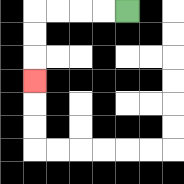{'start': '[5, 0]', 'end': '[1, 3]', 'path_directions': 'L,L,L,L,D,D,D', 'path_coordinates': '[[5, 0], [4, 0], [3, 0], [2, 0], [1, 0], [1, 1], [1, 2], [1, 3]]'}